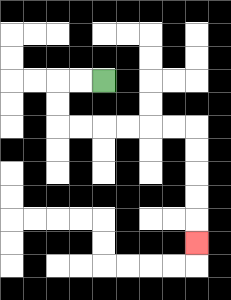{'start': '[4, 3]', 'end': '[8, 10]', 'path_directions': 'L,L,D,D,R,R,R,R,R,R,D,D,D,D,D', 'path_coordinates': '[[4, 3], [3, 3], [2, 3], [2, 4], [2, 5], [3, 5], [4, 5], [5, 5], [6, 5], [7, 5], [8, 5], [8, 6], [8, 7], [8, 8], [8, 9], [8, 10]]'}